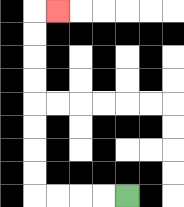{'start': '[5, 8]', 'end': '[2, 0]', 'path_directions': 'L,L,L,L,U,U,U,U,U,U,U,U,R', 'path_coordinates': '[[5, 8], [4, 8], [3, 8], [2, 8], [1, 8], [1, 7], [1, 6], [1, 5], [1, 4], [1, 3], [1, 2], [1, 1], [1, 0], [2, 0]]'}